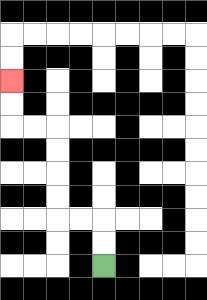{'start': '[4, 11]', 'end': '[0, 3]', 'path_directions': 'U,U,L,L,U,U,U,U,L,L,U,U', 'path_coordinates': '[[4, 11], [4, 10], [4, 9], [3, 9], [2, 9], [2, 8], [2, 7], [2, 6], [2, 5], [1, 5], [0, 5], [0, 4], [0, 3]]'}